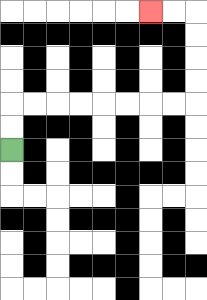{'start': '[0, 6]', 'end': '[6, 0]', 'path_directions': 'U,U,R,R,R,R,R,R,R,R,U,U,U,U,L,L', 'path_coordinates': '[[0, 6], [0, 5], [0, 4], [1, 4], [2, 4], [3, 4], [4, 4], [5, 4], [6, 4], [7, 4], [8, 4], [8, 3], [8, 2], [8, 1], [8, 0], [7, 0], [6, 0]]'}